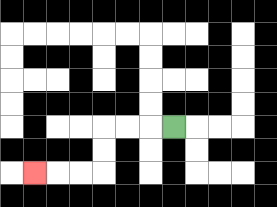{'start': '[7, 5]', 'end': '[1, 7]', 'path_directions': 'L,L,L,D,D,L,L,L', 'path_coordinates': '[[7, 5], [6, 5], [5, 5], [4, 5], [4, 6], [4, 7], [3, 7], [2, 7], [1, 7]]'}